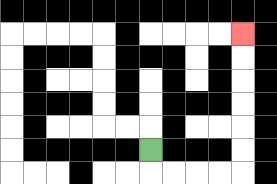{'start': '[6, 6]', 'end': '[10, 1]', 'path_directions': 'D,R,R,R,R,U,U,U,U,U,U', 'path_coordinates': '[[6, 6], [6, 7], [7, 7], [8, 7], [9, 7], [10, 7], [10, 6], [10, 5], [10, 4], [10, 3], [10, 2], [10, 1]]'}